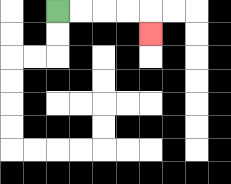{'start': '[2, 0]', 'end': '[6, 1]', 'path_directions': 'R,R,R,R,D', 'path_coordinates': '[[2, 0], [3, 0], [4, 0], [5, 0], [6, 0], [6, 1]]'}